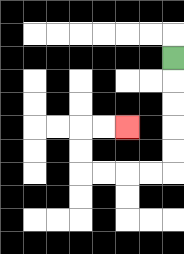{'start': '[7, 2]', 'end': '[5, 5]', 'path_directions': 'D,D,D,D,D,L,L,L,L,U,U,R,R', 'path_coordinates': '[[7, 2], [7, 3], [7, 4], [7, 5], [7, 6], [7, 7], [6, 7], [5, 7], [4, 7], [3, 7], [3, 6], [3, 5], [4, 5], [5, 5]]'}